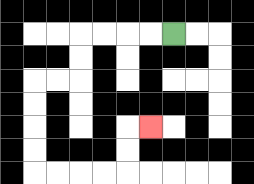{'start': '[7, 1]', 'end': '[6, 5]', 'path_directions': 'L,L,L,L,D,D,L,L,D,D,D,D,R,R,R,R,U,U,R', 'path_coordinates': '[[7, 1], [6, 1], [5, 1], [4, 1], [3, 1], [3, 2], [3, 3], [2, 3], [1, 3], [1, 4], [1, 5], [1, 6], [1, 7], [2, 7], [3, 7], [4, 7], [5, 7], [5, 6], [5, 5], [6, 5]]'}